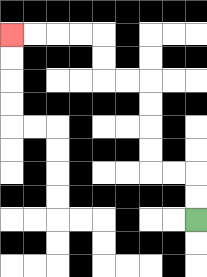{'start': '[8, 9]', 'end': '[0, 1]', 'path_directions': 'U,U,L,L,U,U,U,U,L,L,U,U,L,L,L,L', 'path_coordinates': '[[8, 9], [8, 8], [8, 7], [7, 7], [6, 7], [6, 6], [6, 5], [6, 4], [6, 3], [5, 3], [4, 3], [4, 2], [4, 1], [3, 1], [2, 1], [1, 1], [0, 1]]'}